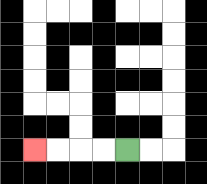{'start': '[5, 6]', 'end': '[1, 6]', 'path_directions': 'L,L,L,L', 'path_coordinates': '[[5, 6], [4, 6], [3, 6], [2, 6], [1, 6]]'}